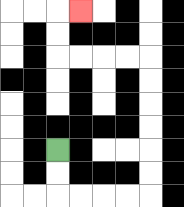{'start': '[2, 6]', 'end': '[3, 0]', 'path_directions': 'D,D,R,R,R,R,U,U,U,U,U,U,L,L,L,L,U,U,R', 'path_coordinates': '[[2, 6], [2, 7], [2, 8], [3, 8], [4, 8], [5, 8], [6, 8], [6, 7], [6, 6], [6, 5], [6, 4], [6, 3], [6, 2], [5, 2], [4, 2], [3, 2], [2, 2], [2, 1], [2, 0], [3, 0]]'}